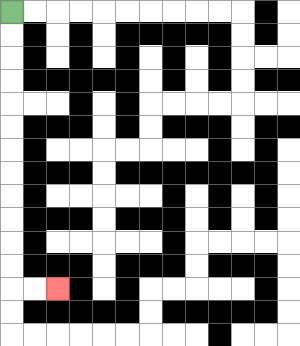{'start': '[0, 0]', 'end': '[2, 12]', 'path_directions': 'D,D,D,D,D,D,D,D,D,D,D,D,R,R', 'path_coordinates': '[[0, 0], [0, 1], [0, 2], [0, 3], [0, 4], [0, 5], [0, 6], [0, 7], [0, 8], [0, 9], [0, 10], [0, 11], [0, 12], [1, 12], [2, 12]]'}